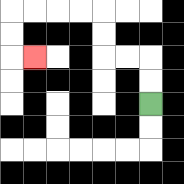{'start': '[6, 4]', 'end': '[1, 2]', 'path_directions': 'U,U,L,L,U,U,L,L,L,L,D,D,R', 'path_coordinates': '[[6, 4], [6, 3], [6, 2], [5, 2], [4, 2], [4, 1], [4, 0], [3, 0], [2, 0], [1, 0], [0, 0], [0, 1], [0, 2], [1, 2]]'}